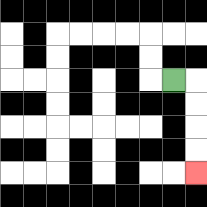{'start': '[7, 3]', 'end': '[8, 7]', 'path_directions': 'R,D,D,D,D', 'path_coordinates': '[[7, 3], [8, 3], [8, 4], [8, 5], [8, 6], [8, 7]]'}